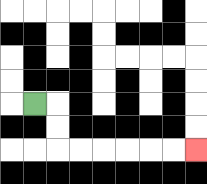{'start': '[1, 4]', 'end': '[8, 6]', 'path_directions': 'R,D,D,R,R,R,R,R,R', 'path_coordinates': '[[1, 4], [2, 4], [2, 5], [2, 6], [3, 6], [4, 6], [5, 6], [6, 6], [7, 6], [8, 6]]'}